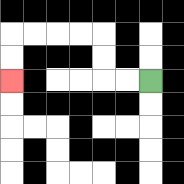{'start': '[6, 3]', 'end': '[0, 3]', 'path_directions': 'L,L,U,U,L,L,L,L,D,D', 'path_coordinates': '[[6, 3], [5, 3], [4, 3], [4, 2], [4, 1], [3, 1], [2, 1], [1, 1], [0, 1], [0, 2], [0, 3]]'}